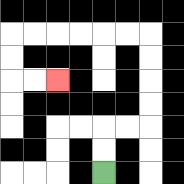{'start': '[4, 7]', 'end': '[2, 3]', 'path_directions': 'U,U,R,R,U,U,U,U,L,L,L,L,L,L,D,D,R,R', 'path_coordinates': '[[4, 7], [4, 6], [4, 5], [5, 5], [6, 5], [6, 4], [6, 3], [6, 2], [6, 1], [5, 1], [4, 1], [3, 1], [2, 1], [1, 1], [0, 1], [0, 2], [0, 3], [1, 3], [2, 3]]'}